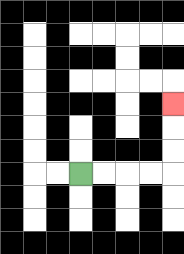{'start': '[3, 7]', 'end': '[7, 4]', 'path_directions': 'R,R,R,R,U,U,U', 'path_coordinates': '[[3, 7], [4, 7], [5, 7], [6, 7], [7, 7], [7, 6], [7, 5], [7, 4]]'}